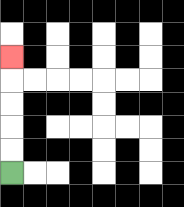{'start': '[0, 7]', 'end': '[0, 2]', 'path_directions': 'U,U,U,U,U', 'path_coordinates': '[[0, 7], [0, 6], [0, 5], [0, 4], [0, 3], [0, 2]]'}